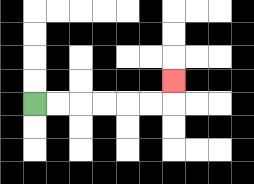{'start': '[1, 4]', 'end': '[7, 3]', 'path_directions': 'R,R,R,R,R,R,U', 'path_coordinates': '[[1, 4], [2, 4], [3, 4], [4, 4], [5, 4], [6, 4], [7, 4], [7, 3]]'}